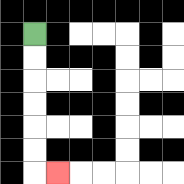{'start': '[1, 1]', 'end': '[2, 7]', 'path_directions': 'D,D,D,D,D,D,R', 'path_coordinates': '[[1, 1], [1, 2], [1, 3], [1, 4], [1, 5], [1, 6], [1, 7], [2, 7]]'}